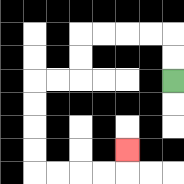{'start': '[7, 3]', 'end': '[5, 6]', 'path_directions': 'U,U,L,L,L,L,D,D,L,L,D,D,D,D,R,R,R,R,U', 'path_coordinates': '[[7, 3], [7, 2], [7, 1], [6, 1], [5, 1], [4, 1], [3, 1], [3, 2], [3, 3], [2, 3], [1, 3], [1, 4], [1, 5], [1, 6], [1, 7], [2, 7], [3, 7], [4, 7], [5, 7], [5, 6]]'}